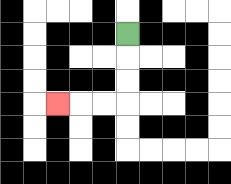{'start': '[5, 1]', 'end': '[2, 4]', 'path_directions': 'D,D,D,L,L,L', 'path_coordinates': '[[5, 1], [5, 2], [5, 3], [5, 4], [4, 4], [3, 4], [2, 4]]'}